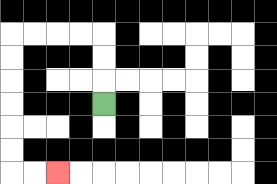{'start': '[4, 4]', 'end': '[2, 7]', 'path_directions': 'U,U,U,L,L,L,L,D,D,D,D,D,D,R,R', 'path_coordinates': '[[4, 4], [4, 3], [4, 2], [4, 1], [3, 1], [2, 1], [1, 1], [0, 1], [0, 2], [0, 3], [0, 4], [0, 5], [0, 6], [0, 7], [1, 7], [2, 7]]'}